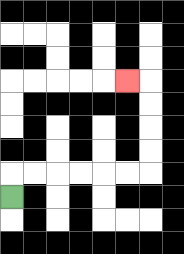{'start': '[0, 8]', 'end': '[5, 3]', 'path_directions': 'U,R,R,R,R,R,R,U,U,U,U,L', 'path_coordinates': '[[0, 8], [0, 7], [1, 7], [2, 7], [3, 7], [4, 7], [5, 7], [6, 7], [6, 6], [6, 5], [6, 4], [6, 3], [5, 3]]'}